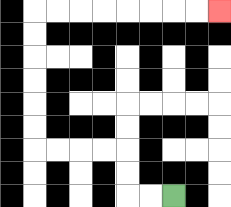{'start': '[7, 8]', 'end': '[9, 0]', 'path_directions': 'L,L,U,U,L,L,L,L,U,U,U,U,U,U,R,R,R,R,R,R,R,R', 'path_coordinates': '[[7, 8], [6, 8], [5, 8], [5, 7], [5, 6], [4, 6], [3, 6], [2, 6], [1, 6], [1, 5], [1, 4], [1, 3], [1, 2], [1, 1], [1, 0], [2, 0], [3, 0], [4, 0], [5, 0], [6, 0], [7, 0], [8, 0], [9, 0]]'}